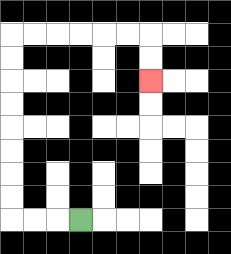{'start': '[3, 9]', 'end': '[6, 3]', 'path_directions': 'L,L,L,U,U,U,U,U,U,U,U,R,R,R,R,R,R,D,D', 'path_coordinates': '[[3, 9], [2, 9], [1, 9], [0, 9], [0, 8], [0, 7], [0, 6], [0, 5], [0, 4], [0, 3], [0, 2], [0, 1], [1, 1], [2, 1], [3, 1], [4, 1], [5, 1], [6, 1], [6, 2], [6, 3]]'}